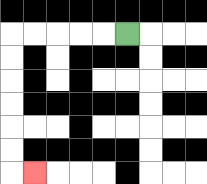{'start': '[5, 1]', 'end': '[1, 7]', 'path_directions': 'L,L,L,L,L,D,D,D,D,D,D,R', 'path_coordinates': '[[5, 1], [4, 1], [3, 1], [2, 1], [1, 1], [0, 1], [0, 2], [0, 3], [0, 4], [0, 5], [0, 6], [0, 7], [1, 7]]'}